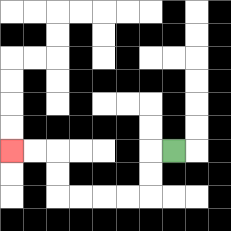{'start': '[7, 6]', 'end': '[0, 6]', 'path_directions': 'L,D,D,L,L,L,L,U,U,L,L', 'path_coordinates': '[[7, 6], [6, 6], [6, 7], [6, 8], [5, 8], [4, 8], [3, 8], [2, 8], [2, 7], [2, 6], [1, 6], [0, 6]]'}